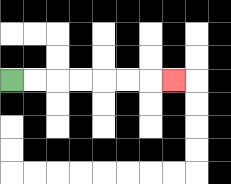{'start': '[0, 3]', 'end': '[7, 3]', 'path_directions': 'R,R,R,R,R,R,R', 'path_coordinates': '[[0, 3], [1, 3], [2, 3], [3, 3], [4, 3], [5, 3], [6, 3], [7, 3]]'}